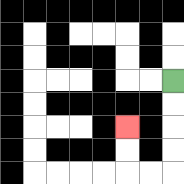{'start': '[7, 3]', 'end': '[5, 5]', 'path_directions': 'D,D,D,D,L,L,U,U', 'path_coordinates': '[[7, 3], [7, 4], [7, 5], [7, 6], [7, 7], [6, 7], [5, 7], [5, 6], [5, 5]]'}